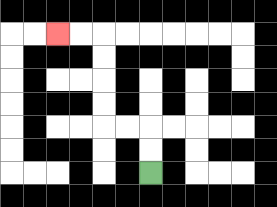{'start': '[6, 7]', 'end': '[2, 1]', 'path_directions': 'U,U,L,L,U,U,U,U,L,L', 'path_coordinates': '[[6, 7], [6, 6], [6, 5], [5, 5], [4, 5], [4, 4], [4, 3], [4, 2], [4, 1], [3, 1], [2, 1]]'}